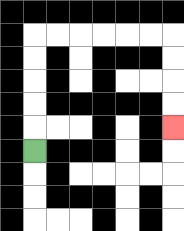{'start': '[1, 6]', 'end': '[7, 5]', 'path_directions': 'U,U,U,U,U,R,R,R,R,R,R,D,D,D,D', 'path_coordinates': '[[1, 6], [1, 5], [1, 4], [1, 3], [1, 2], [1, 1], [2, 1], [3, 1], [4, 1], [5, 1], [6, 1], [7, 1], [7, 2], [7, 3], [7, 4], [7, 5]]'}